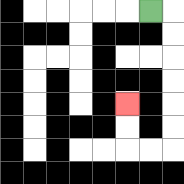{'start': '[6, 0]', 'end': '[5, 4]', 'path_directions': 'R,D,D,D,D,D,D,L,L,U,U', 'path_coordinates': '[[6, 0], [7, 0], [7, 1], [7, 2], [7, 3], [7, 4], [7, 5], [7, 6], [6, 6], [5, 6], [5, 5], [5, 4]]'}